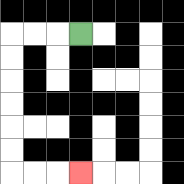{'start': '[3, 1]', 'end': '[3, 7]', 'path_directions': 'L,L,L,D,D,D,D,D,D,R,R,R', 'path_coordinates': '[[3, 1], [2, 1], [1, 1], [0, 1], [0, 2], [0, 3], [0, 4], [0, 5], [0, 6], [0, 7], [1, 7], [2, 7], [3, 7]]'}